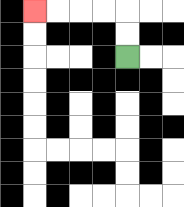{'start': '[5, 2]', 'end': '[1, 0]', 'path_directions': 'U,U,L,L,L,L', 'path_coordinates': '[[5, 2], [5, 1], [5, 0], [4, 0], [3, 0], [2, 0], [1, 0]]'}